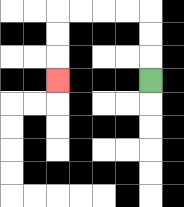{'start': '[6, 3]', 'end': '[2, 3]', 'path_directions': 'U,U,U,L,L,L,L,D,D,D', 'path_coordinates': '[[6, 3], [6, 2], [6, 1], [6, 0], [5, 0], [4, 0], [3, 0], [2, 0], [2, 1], [2, 2], [2, 3]]'}